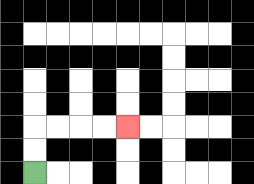{'start': '[1, 7]', 'end': '[5, 5]', 'path_directions': 'U,U,R,R,R,R', 'path_coordinates': '[[1, 7], [1, 6], [1, 5], [2, 5], [3, 5], [4, 5], [5, 5]]'}